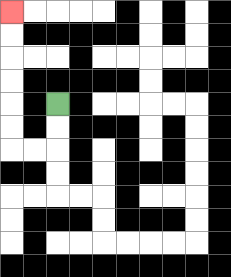{'start': '[2, 4]', 'end': '[0, 0]', 'path_directions': 'D,D,L,L,U,U,U,U,U,U', 'path_coordinates': '[[2, 4], [2, 5], [2, 6], [1, 6], [0, 6], [0, 5], [0, 4], [0, 3], [0, 2], [0, 1], [0, 0]]'}